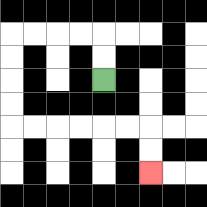{'start': '[4, 3]', 'end': '[6, 7]', 'path_directions': 'U,U,L,L,L,L,D,D,D,D,R,R,R,R,R,R,D,D', 'path_coordinates': '[[4, 3], [4, 2], [4, 1], [3, 1], [2, 1], [1, 1], [0, 1], [0, 2], [0, 3], [0, 4], [0, 5], [1, 5], [2, 5], [3, 5], [4, 5], [5, 5], [6, 5], [6, 6], [6, 7]]'}